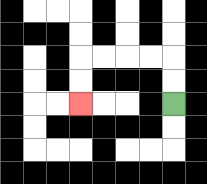{'start': '[7, 4]', 'end': '[3, 4]', 'path_directions': 'U,U,L,L,L,L,D,D', 'path_coordinates': '[[7, 4], [7, 3], [7, 2], [6, 2], [5, 2], [4, 2], [3, 2], [3, 3], [3, 4]]'}